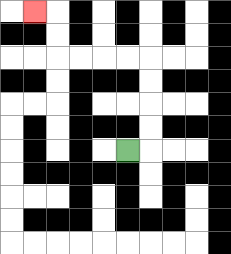{'start': '[5, 6]', 'end': '[1, 0]', 'path_directions': 'R,U,U,U,U,L,L,L,L,U,U,L', 'path_coordinates': '[[5, 6], [6, 6], [6, 5], [6, 4], [6, 3], [6, 2], [5, 2], [4, 2], [3, 2], [2, 2], [2, 1], [2, 0], [1, 0]]'}